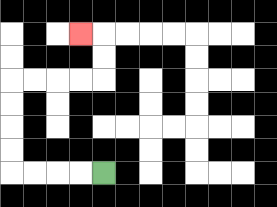{'start': '[4, 7]', 'end': '[3, 1]', 'path_directions': 'L,L,L,L,U,U,U,U,R,R,R,R,U,U,L', 'path_coordinates': '[[4, 7], [3, 7], [2, 7], [1, 7], [0, 7], [0, 6], [0, 5], [0, 4], [0, 3], [1, 3], [2, 3], [3, 3], [4, 3], [4, 2], [4, 1], [3, 1]]'}